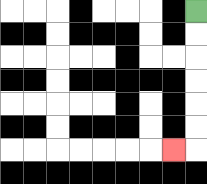{'start': '[8, 0]', 'end': '[7, 6]', 'path_directions': 'D,D,D,D,D,D,L', 'path_coordinates': '[[8, 0], [8, 1], [8, 2], [8, 3], [8, 4], [8, 5], [8, 6], [7, 6]]'}